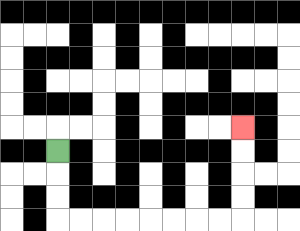{'start': '[2, 6]', 'end': '[10, 5]', 'path_directions': 'D,D,D,R,R,R,R,R,R,R,R,U,U,U,U', 'path_coordinates': '[[2, 6], [2, 7], [2, 8], [2, 9], [3, 9], [4, 9], [5, 9], [6, 9], [7, 9], [8, 9], [9, 9], [10, 9], [10, 8], [10, 7], [10, 6], [10, 5]]'}